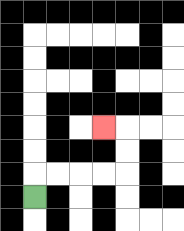{'start': '[1, 8]', 'end': '[4, 5]', 'path_directions': 'U,R,R,R,R,U,U,L', 'path_coordinates': '[[1, 8], [1, 7], [2, 7], [3, 7], [4, 7], [5, 7], [5, 6], [5, 5], [4, 5]]'}